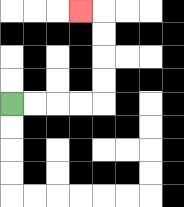{'start': '[0, 4]', 'end': '[3, 0]', 'path_directions': 'R,R,R,R,U,U,U,U,L', 'path_coordinates': '[[0, 4], [1, 4], [2, 4], [3, 4], [4, 4], [4, 3], [4, 2], [4, 1], [4, 0], [3, 0]]'}